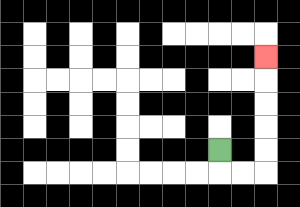{'start': '[9, 6]', 'end': '[11, 2]', 'path_directions': 'D,R,R,U,U,U,U,U', 'path_coordinates': '[[9, 6], [9, 7], [10, 7], [11, 7], [11, 6], [11, 5], [11, 4], [11, 3], [11, 2]]'}